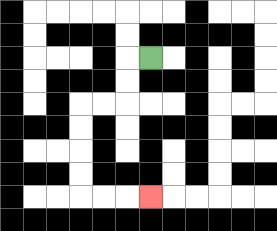{'start': '[6, 2]', 'end': '[6, 8]', 'path_directions': 'L,D,D,L,L,D,D,D,D,R,R,R', 'path_coordinates': '[[6, 2], [5, 2], [5, 3], [5, 4], [4, 4], [3, 4], [3, 5], [3, 6], [3, 7], [3, 8], [4, 8], [5, 8], [6, 8]]'}